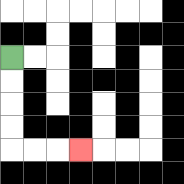{'start': '[0, 2]', 'end': '[3, 6]', 'path_directions': 'D,D,D,D,R,R,R', 'path_coordinates': '[[0, 2], [0, 3], [0, 4], [0, 5], [0, 6], [1, 6], [2, 6], [3, 6]]'}